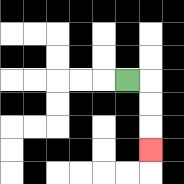{'start': '[5, 3]', 'end': '[6, 6]', 'path_directions': 'R,D,D,D', 'path_coordinates': '[[5, 3], [6, 3], [6, 4], [6, 5], [6, 6]]'}